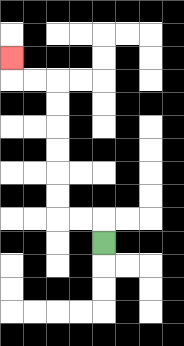{'start': '[4, 10]', 'end': '[0, 2]', 'path_directions': 'U,L,L,U,U,U,U,U,U,L,L,U', 'path_coordinates': '[[4, 10], [4, 9], [3, 9], [2, 9], [2, 8], [2, 7], [2, 6], [2, 5], [2, 4], [2, 3], [1, 3], [0, 3], [0, 2]]'}